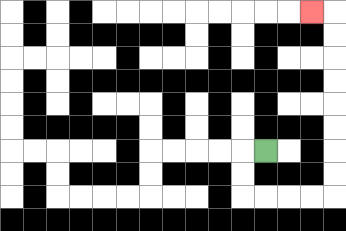{'start': '[11, 6]', 'end': '[13, 0]', 'path_directions': 'L,D,D,R,R,R,R,U,U,U,U,U,U,U,U,L', 'path_coordinates': '[[11, 6], [10, 6], [10, 7], [10, 8], [11, 8], [12, 8], [13, 8], [14, 8], [14, 7], [14, 6], [14, 5], [14, 4], [14, 3], [14, 2], [14, 1], [14, 0], [13, 0]]'}